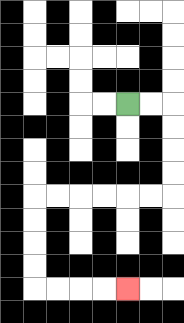{'start': '[5, 4]', 'end': '[5, 12]', 'path_directions': 'R,R,D,D,D,D,L,L,L,L,L,L,D,D,D,D,R,R,R,R', 'path_coordinates': '[[5, 4], [6, 4], [7, 4], [7, 5], [7, 6], [7, 7], [7, 8], [6, 8], [5, 8], [4, 8], [3, 8], [2, 8], [1, 8], [1, 9], [1, 10], [1, 11], [1, 12], [2, 12], [3, 12], [4, 12], [5, 12]]'}